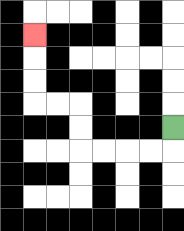{'start': '[7, 5]', 'end': '[1, 1]', 'path_directions': 'D,L,L,L,L,U,U,L,L,U,U,U', 'path_coordinates': '[[7, 5], [7, 6], [6, 6], [5, 6], [4, 6], [3, 6], [3, 5], [3, 4], [2, 4], [1, 4], [1, 3], [1, 2], [1, 1]]'}